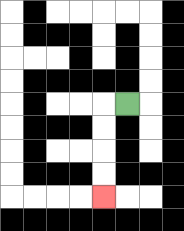{'start': '[5, 4]', 'end': '[4, 8]', 'path_directions': 'L,D,D,D,D', 'path_coordinates': '[[5, 4], [4, 4], [4, 5], [4, 6], [4, 7], [4, 8]]'}